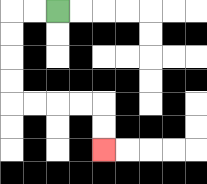{'start': '[2, 0]', 'end': '[4, 6]', 'path_directions': 'L,L,D,D,D,D,R,R,R,R,D,D', 'path_coordinates': '[[2, 0], [1, 0], [0, 0], [0, 1], [0, 2], [0, 3], [0, 4], [1, 4], [2, 4], [3, 4], [4, 4], [4, 5], [4, 6]]'}